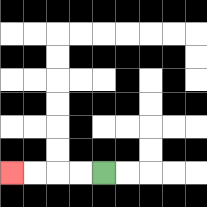{'start': '[4, 7]', 'end': '[0, 7]', 'path_directions': 'L,L,L,L', 'path_coordinates': '[[4, 7], [3, 7], [2, 7], [1, 7], [0, 7]]'}